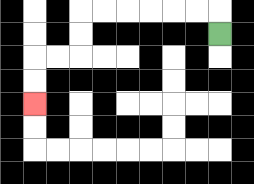{'start': '[9, 1]', 'end': '[1, 4]', 'path_directions': 'U,L,L,L,L,L,L,D,D,L,L,D,D', 'path_coordinates': '[[9, 1], [9, 0], [8, 0], [7, 0], [6, 0], [5, 0], [4, 0], [3, 0], [3, 1], [3, 2], [2, 2], [1, 2], [1, 3], [1, 4]]'}